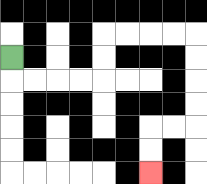{'start': '[0, 2]', 'end': '[6, 7]', 'path_directions': 'D,R,R,R,R,U,U,R,R,R,R,D,D,D,D,L,L,D,D', 'path_coordinates': '[[0, 2], [0, 3], [1, 3], [2, 3], [3, 3], [4, 3], [4, 2], [4, 1], [5, 1], [6, 1], [7, 1], [8, 1], [8, 2], [8, 3], [8, 4], [8, 5], [7, 5], [6, 5], [6, 6], [6, 7]]'}